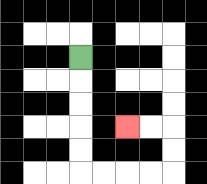{'start': '[3, 2]', 'end': '[5, 5]', 'path_directions': 'D,D,D,D,D,R,R,R,R,U,U,L,L', 'path_coordinates': '[[3, 2], [3, 3], [3, 4], [3, 5], [3, 6], [3, 7], [4, 7], [5, 7], [6, 7], [7, 7], [7, 6], [7, 5], [6, 5], [5, 5]]'}